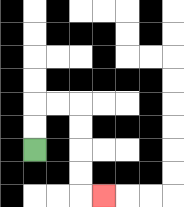{'start': '[1, 6]', 'end': '[4, 8]', 'path_directions': 'U,U,R,R,D,D,D,D,R', 'path_coordinates': '[[1, 6], [1, 5], [1, 4], [2, 4], [3, 4], [3, 5], [3, 6], [3, 7], [3, 8], [4, 8]]'}